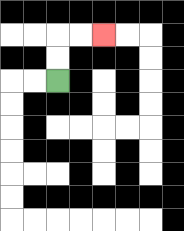{'start': '[2, 3]', 'end': '[4, 1]', 'path_directions': 'U,U,R,R', 'path_coordinates': '[[2, 3], [2, 2], [2, 1], [3, 1], [4, 1]]'}